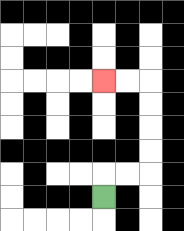{'start': '[4, 8]', 'end': '[4, 3]', 'path_directions': 'U,R,R,U,U,U,U,L,L', 'path_coordinates': '[[4, 8], [4, 7], [5, 7], [6, 7], [6, 6], [6, 5], [6, 4], [6, 3], [5, 3], [4, 3]]'}